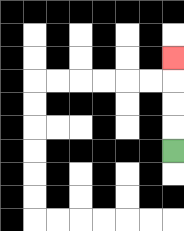{'start': '[7, 6]', 'end': '[7, 2]', 'path_directions': 'U,U,U,U', 'path_coordinates': '[[7, 6], [7, 5], [7, 4], [7, 3], [7, 2]]'}